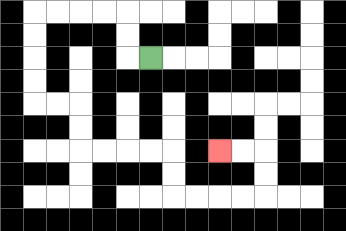{'start': '[6, 2]', 'end': '[9, 6]', 'path_directions': 'L,U,U,L,L,L,L,D,D,D,D,R,R,D,D,R,R,R,R,D,D,R,R,R,R,U,U,L,L', 'path_coordinates': '[[6, 2], [5, 2], [5, 1], [5, 0], [4, 0], [3, 0], [2, 0], [1, 0], [1, 1], [1, 2], [1, 3], [1, 4], [2, 4], [3, 4], [3, 5], [3, 6], [4, 6], [5, 6], [6, 6], [7, 6], [7, 7], [7, 8], [8, 8], [9, 8], [10, 8], [11, 8], [11, 7], [11, 6], [10, 6], [9, 6]]'}